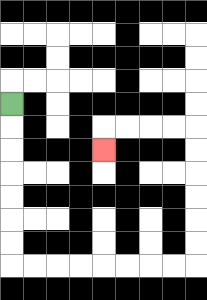{'start': '[0, 4]', 'end': '[4, 6]', 'path_directions': 'D,D,D,D,D,D,D,R,R,R,R,R,R,R,R,U,U,U,U,U,U,L,L,L,L,D', 'path_coordinates': '[[0, 4], [0, 5], [0, 6], [0, 7], [0, 8], [0, 9], [0, 10], [0, 11], [1, 11], [2, 11], [3, 11], [4, 11], [5, 11], [6, 11], [7, 11], [8, 11], [8, 10], [8, 9], [8, 8], [8, 7], [8, 6], [8, 5], [7, 5], [6, 5], [5, 5], [4, 5], [4, 6]]'}